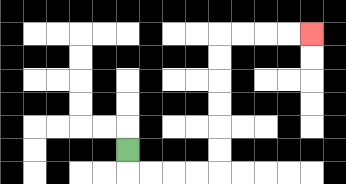{'start': '[5, 6]', 'end': '[13, 1]', 'path_directions': 'D,R,R,R,R,U,U,U,U,U,U,R,R,R,R', 'path_coordinates': '[[5, 6], [5, 7], [6, 7], [7, 7], [8, 7], [9, 7], [9, 6], [9, 5], [9, 4], [9, 3], [9, 2], [9, 1], [10, 1], [11, 1], [12, 1], [13, 1]]'}